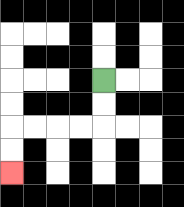{'start': '[4, 3]', 'end': '[0, 7]', 'path_directions': 'D,D,L,L,L,L,D,D', 'path_coordinates': '[[4, 3], [4, 4], [4, 5], [3, 5], [2, 5], [1, 5], [0, 5], [0, 6], [0, 7]]'}